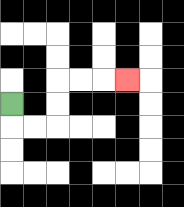{'start': '[0, 4]', 'end': '[5, 3]', 'path_directions': 'D,R,R,U,U,R,R,R', 'path_coordinates': '[[0, 4], [0, 5], [1, 5], [2, 5], [2, 4], [2, 3], [3, 3], [4, 3], [5, 3]]'}